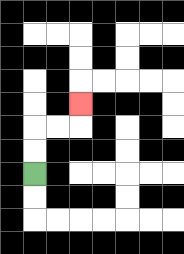{'start': '[1, 7]', 'end': '[3, 4]', 'path_directions': 'U,U,R,R,U', 'path_coordinates': '[[1, 7], [1, 6], [1, 5], [2, 5], [3, 5], [3, 4]]'}